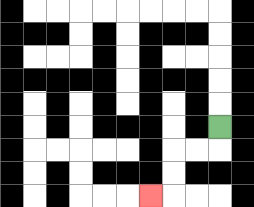{'start': '[9, 5]', 'end': '[6, 8]', 'path_directions': 'D,L,L,D,D,L', 'path_coordinates': '[[9, 5], [9, 6], [8, 6], [7, 6], [7, 7], [7, 8], [6, 8]]'}